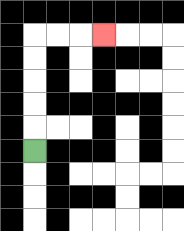{'start': '[1, 6]', 'end': '[4, 1]', 'path_directions': 'U,U,U,U,U,R,R,R', 'path_coordinates': '[[1, 6], [1, 5], [1, 4], [1, 3], [1, 2], [1, 1], [2, 1], [3, 1], [4, 1]]'}